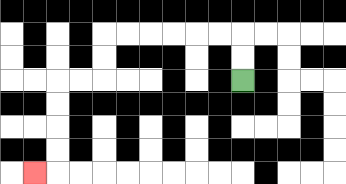{'start': '[10, 3]', 'end': '[1, 7]', 'path_directions': 'U,U,L,L,L,L,L,L,D,D,L,L,D,D,D,D,L', 'path_coordinates': '[[10, 3], [10, 2], [10, 1], [9, 1], [8, 1], [7, 1], [6, 1], [5, 1], [4, 1], [4, 2], [4, 3], [3, 3], [2, 3], [2, 4], [2, 5], [2, 6], [2, 7], [1, 7]]'}